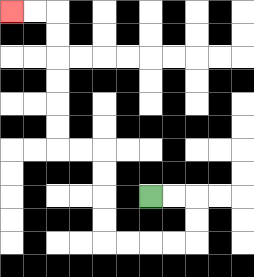{'start': '[6, 8]', 'end': '[0, 0]', 'path_directions': 'R,R,D,D,L,L,L,L,U,U,U,U,L,L,U,U,U,U,U,U,L,L', 'path_coordinates': '[[6, 8], [7, 8], [8, 8], [8, 9], [8, 10], [7, 10], [6, 10], [5, 10], [4, 10], [4, 9], [4, 8], [4, 7], [4, 6], [3, 6], [2, 6], [2, 5], [2, 4], [2, 3], [2, 2], [2, 1], [2, 0], [1, 0], [0, 0]]'}